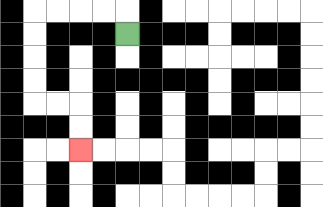{'start': '[5, 1]', 'end': '[3, 6]', 'path_directions': 'U,L,L,L,L,D,D,D,D,R,R,D,D', 'path_coordinates': '[[5, 1], [5, 0], [4, 0], [3, 0], [2, 0], [1, 0], [1, 1], [1, 2], [1, 3], [1, 4], [2, 4], [3, 4], [3, 5], [3, 6]]'}